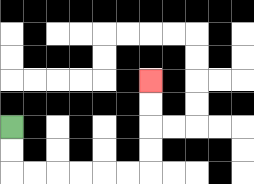{'start': '[0, 5]', 'end': '[6, 3]', 'path_directions': 'D,D,R,R,R,R,R,R,U,U,U,U', 'path_coordinates': '[[0, 5], [0, 6], [0, 7], [1, 7], [2, 7], [3, 7], [4, 7], [5, 7], [6, 7], [6, 6], [6, 5], [6, 4], [6, 3]]'}